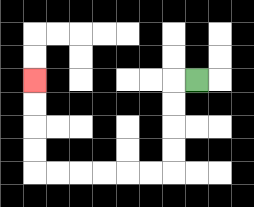{'start': '[8, 3]', 'end': '[1, 3]', 'path_directions': 'L,D,D,D,D,L,L,L,L,L,L,U,U,U,U', 'path_coordinates': '[[8, 3], [7, 3], [7, 4], [7, 5], [7, 6], [7, 7], [6, 7], [5, 7], [4, 7], [3, 7], [2, 7], [1, 7], [1, 6], [1, 5], [1, 4], [1, 3]]'}